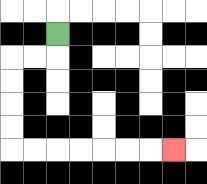{'start': '[2, 1]', 'end': '[7, 6]', 'path_directions': 'D,L,L,D,D,D,D,R,R,R,R,R,R,R', 'path_coordinates': '[[2, 1], [2, 2], [1, 2], [0, 2], [0, 3], [0, 4], [0, 5], [0, 6], [1, 6], [2, 6], [3, 6], [4, 6], [5, 6], [6, 6], [7, 6]]'}